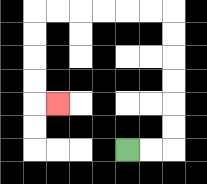{'start': '[5, 6]', 'end': '[2, 4]', 'path_directions': 'R,R,U,U,U,U,U,U,L,L,L,L,L,L,D,D,D,D,R', 'path_coordinates': '[[5, 6], [6, 6], [7, 6], [7, 5], [7, 4], [7, 3], [7, 2], [7, 1], [7, 0], [6, 0], [5, 0], [4, 0], [3, 0], [2, 0], [1, 0], [1, 1], [1, 2], [1, 3], [1, 4], [2, 4]]'}